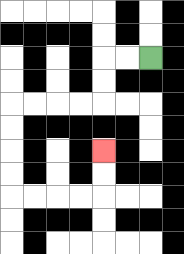{'start': '[6, 2]', 'end': '[4, 6]', 'path_directions': 'L,L,D,D,L,L,L,L,D,D,D,D,R,R,R,R,U,U', 'path_coordinates': '[[6, 2], [5, 2], [4, 2], [4, 3], [4, 4], [3, 4], [2, 4], [1, 4], [0, 4], [0, 5], [0, 6], [0, 7], [0, 8], [1, 8], [2, 8], [3, 8], [4, 8], [4, 7], [4, 6]]'}